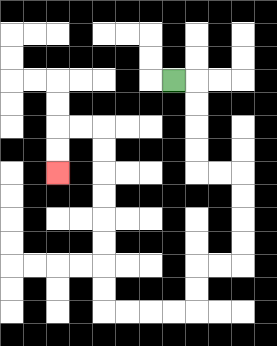{'start': '[7, 3]', 'end': '[2, 7]', 'path_directions': 'R,D,D,D,D,R,R,D,D,D,D,L,L,D,D,L,L,L,L,U,U,U,U,U,U,U,U,L,L,D,D', 'path_coordinates': '[[7, 3], [8, 3], [8, 4], [8, 5], [8, 6], [8, 7], [9, 7], [10, 7], [10, 8], [10, 9], [10, 10], [10, 11], [9, 11], [8, 11], [8, 12], [8, 13], [7, 13], [6, 13], [5, 13], [4, 13], [4, 12], [4, 11], [4, 10], [4, 9], [4, 8], [4, 7], [4, 6], [4, 5], [3, 5], [2, 5], [2, 6], [2, 7]]'}